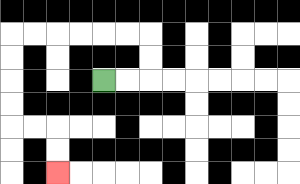{'start': '[4, 3]', 'end': '[2, 7]', 'path_directions': 'R,R,U,U,L,L,L,L,L,L,D,D,D,D,R,R,D,D', 'path_coordinates': '[[4, 3], [5, 3], [6, 3], [6, 2], [6, 1], [5, 1], [4, 1], [3, 1], [2, 1], [1, 1], [0, 1], [0, 2], [0, 3], [0, 4], [0, 5], [1, 5], [2, 5], [2, 6], [2, 7]]'}